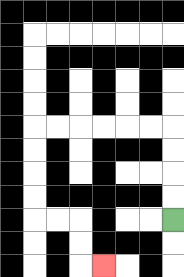{'start': '[7, 9]', 'end': '[4, 11]', 'path_directions': 'U,U,U,U,L,L,L,L,L,L,D,D,D,D,R,R,D,D,R', 'path_coordinates': '[[7, 9], [7, 8], [7, 7], [7, 6], [7, 5], [6, 5], [5, 5], [4, 5], [3, 5], [2, 5], [1, 5], [1, 6], [1, 7], [1, 8], [1, 9], [2, 9], [3, 9], [3, 10], [3, 11], [4, 11]]'}